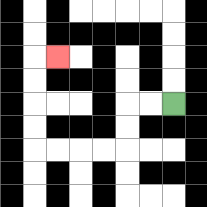{'start': '[7, 4]', 'end': '[2, 2]', 'path_directions': 'L,L,D,D,L,L,L,L,U,U,U,U,R', 'path_coordinates': '[[7, 4], [6, 4], [5, 4], [5, 5], [5, 6], [4, 6], [3, 6], [2, 6], [1, 6], [1, 5], [1, 4], [1, 3], [1, 2], [2, 2]]'}